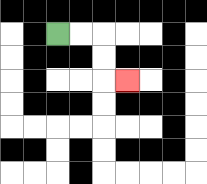{'start': '[2, 1]', 'end': '[5, 3]', 'path_directions': 'R,R,D,D,R', 'path_coordinates': '[[2, 1], [3, 1], [4, 1], [4, 2], [4, 3], [5, 3]]'}